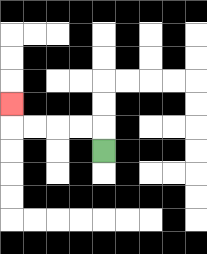{'start': '[4, 6]', 'end': '[0, 4]', 'path_directions': 'U,L,L,L,L,U', 'path_coordinates': '[[4, 6], [4, 5], [3, 5], [2, 5], [1, 5], [0, 5], [0, 4]]'}